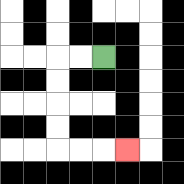{'start': '[4, 2]', 'end': '[5, 6]', 'path_directions': 'L,L,D,D,D,D,R,R,R', 'path_coordinates': '[[4, 2], [3, 2], [2, 2], [2, 3], [2, 4], [2, 5], [2, 6], [3, 6], [4, 6], [5, 6]]'}